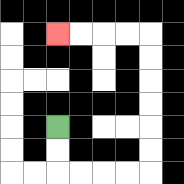{'start': '[2, 5]', 'end': '[2, 1]', 'path_directions': 'D,D,R,R,R,R,U,U,U,U,U,U,L,L,L,L', 'path_coordinates': '[[2, 5], [2, 6], [2, 7], [3, 7], [4, 7], [5, 7], [6, 7], [6, 6], [6, 5], [6, 4], [6, 3], [6, 2], [6, 1], [5, 1], [4, 1], [3, 1], [2, 1]]'}